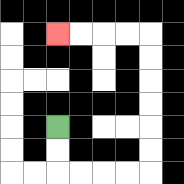{'start': '[2, 5]', 'end': '[2, 1]', 'path_directions': 'D,D,R,R,R,R,U,U,U,U,U,U,L,L,L,L', 'path_coordinates': '[[2, 5], [2, 6], [2, 7], [3, 7], [4, 7], [5, 7], [6, 7], [6, 6], [6, 5], [6, 4], [6, 3], [6, 2], [6, 1], [5, 1], [4, 1], [3, 1], [2, 1]]'}